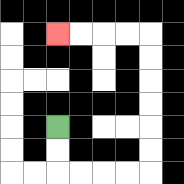{'start': '[2, 5]', 'end': '[2, 1]', 'path_directions': 'D,D,R,R,R,R,U,U,U,U,U,U,L,L,L,L', 'path_coordinates': '[[2, 5], [2, 6], [2, 7], [3, 7], [4, 7], [5, 7], [6, 7], [6, 6], [6, 5], [6, 4], [6, 3], [6, 2], [6, 1], [5, 1], [4, 1], [3, 1], [2, 1]]'}